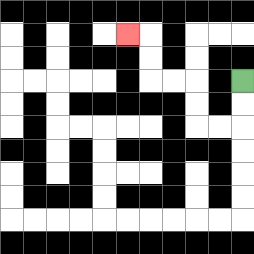{'start': '[10, 3]', 'end': '[5, 1]', 'path_directions': 'D,D,L,L,U,U,L,L,U,U,L', 'path_coordinates': '[[10, 3], [10, 4], [10, 5], [9, 5], [8, 5], [8, 4], [8, 3], [7, 3], [6, 3], [6, 2], [6, 1], [5, 1]]'}